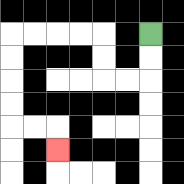{'start': '[6, 1]', 'end': '[2, 6]', 'path_directions': 'D,D,L,L,U,U,L,L,L,L,D,D,D,D,R,R,D', 'path_coordinates': '[[6, 1], [6, 2], [6, 3], [5, 3], [4, 3], [4, 2], [4, 1], [3, 1], [2, 1], [1, 1], [0, 1], [0, 2], [0, 3], [0, 4], [0, 5], [1, 5], [2, 5], [2, 6]]'}